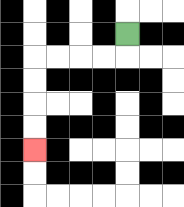{'start': '[5, 1]', 'end': '[1, 6]', 'path_directions': 'D,L,L,L,L,D,D,D,D', 'path_coordinates': '[[5, 1], [5, 2], [4, 2], [3, 2], [2, 2], [1, 2], [1, 3], [1, 4], [1, 5], [1, 6]]'}